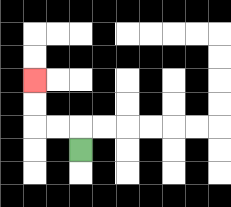{'start': '[3, 6]', 'end': '[1, 3]', 'path_directions': 'U,L,L,U,U', 'path_coordinates': '[[3, 6], [3, 5], [2, 5], [1, 5], [1, 4], [1, 3]]'}